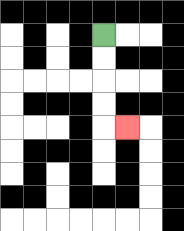{'start': '[4, 1]', 'end': '[5, 5]', 'path_directions': 'D,D,D,D,R', 'path_coordinates': '[[4, 1], [4, 2], [4, 3], [4, 4], [4, 5], [5, 5]]'}